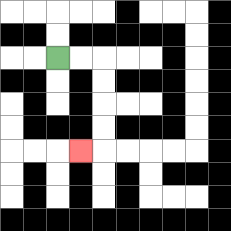{'start': '[2, 2]', 'end': '[3, 6]', 'path_directions': 'R,R,D,D,D,D,L', 'path_coordinates': '[[2, 2], [3, 2], [4, 2], [4, 3], [4, 4], [4, 5], [4, 6], [3, 6]]'}